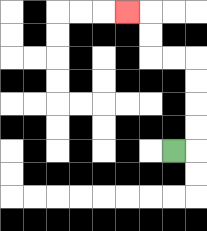{'start': '[7, 6]', 'end': '[5, 0]', 'path_directions': 'R,U,U,U,U,L,L,U,U,L', 'path_coordinates': '[[7, 6], [8, 6], [8, 5], [8, 4], [8, 3], [8, 2], [7, 2], [6, 2], [6, 1], [6, 0], [5, 0]]'}